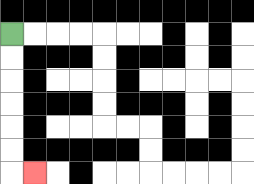{'start': '[0, 1]', 'end': '[1, 7]', 'path_directions': 'D,D,D,D,D,D,R', 'path_coordinates': '[[0, 1], [0, 2], [0, 3], [0, 4], [0, 5], [0, 6], [0, 7], [1, 7]]'}